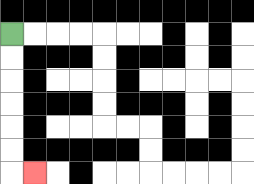{'start': '[0, 1]', 'end': '[1, 7]', 'path_directions': 'D,D,D,D,D,D,R', 'path_coordinates': '[[0, 1], [0, 2], [0, 3], [0, 4], [0, 5], [0, 6], [0, 7], [1, 7]]'}